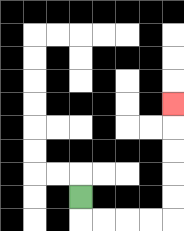{'start': '[3, 8]', 'end': '[7, 4]', 'path_directions': 'D,R,R,R,R,U,U,U,U,U', 'path_coordinates': '[[3, 8], [3, 9], [4, 9], [5, 9], [6, 9], [7, 9], [7, 8], [7, 7], [7, 6], [7, 5], [7, 4]]'}